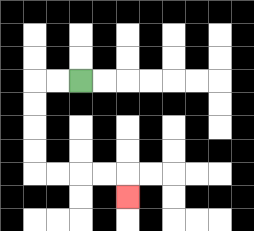{'start': '[3, 3]', 'end': '[5, 8]', 'path_directions': 'L,L,D,D,D,D,R,R,R,R,D', 'path_coordinates': '[[3, 3], [2, 3], [1, 3], [1, 4], [1, 5], [1, 6], [1, 7], [2, 7], [3, 7], [4, 7], [5, 7], [5, 8]]'}